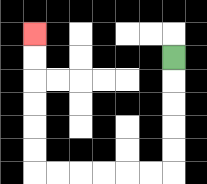{'start': '[7, 2]', 'end': '[1, 1]', 'path_directions': 'D,D,D,D,D,L,L,L,L,L,L,U,U,U,U,U,U', 'path_coordinates': '[[7, 2], [7, 3], [7, 4], [7, 5], [7, 6], [7, 7], [6, 7], [5, 7], [4, 7], [3, 7], [2, 7], [1, 7], [1, 6], [1, 5], [1, 4], [1, 3], [1, 2], [1, 1]]'}